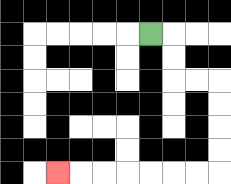{'start': '[6, 1]', 'end': '[2, 7]', 'path_directions': 'R,D,D,R,R,D,D,D,D,L,L,L,L,L,L,L', 'path_coordinates': '[[6, 1], [7, 1], [7, 2], [7, 3], [8, 3], [9, 3], [9, 4], [9, 5], [9, 6], [9, 7], [8, 7], [7, 7], [6, 7], [5, 7], [4, 7], [3, 7], [2, 7]]'}